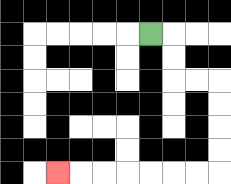{'start': '[6, 1]', 'end': '[2, 7]', 'path_directions': 'R,D,D,R,R,D,D,D,D,L,L,L,L,L,L,L', 'path_coordinates': '[[6, 1], [7, 1], [7, 2], [7, 3], [8, 3], [9, 3], [9, 4], [9, 5], [9, 6], [9, 7], [8, 7], [7, 7], [6, 7], [5, 7], [4, 7], [3, 7], [2, 7]]'}